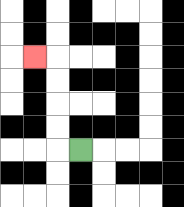{'start': '[3, 6]', 'end': '[1, 2]', 'path_directions': 'L,U,U,U,U,L', 'path_coordinates': '[[3, 6], [2, 6], [2, 5], [2, 4], [2, 3], [2, 2], [1, 2]]'}